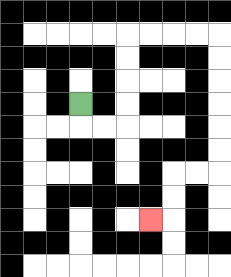{'start': '[3, 4]', 'end': '[6, 9]', 'path_directions': 'D,R,R,U,U,U,U,R,R,R,R,D,D,D,D,D,D,L,L,D,D,L', 'path_coordinates': '[[3, 4], [3, 5], [4, 5], [5, 5], [5, 4], [5, 3], [5, 2], [5, 1], [6, 1], [7, 1], [8, 1], [9, 1], [9, 2], [9, 3], [9, 4], [9, 5], [9, 6], [9, 7], [8, 7], [7, 7], [7, 8], [7, 9], [6, 9]]'}